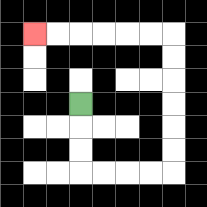{'start': '[3, 4]', 'end': '[1, 1]', 'path_directions': 'D,D,D,R,R,R,R,U,U,U,U,U,U,L,L,L,L,L,L', 'path_coordinates': '[[3, 4], [3, 5], [3, 6], [3, 7], [4, 7], [5, 7], [6, 7], [7, 7], [7, 6], [7, 5], [7, 4], [7, 3], [7, 2], [7, 1], [6, 1], [5, 1], [4, 1], [3, 1], [2, 1], [1, 1]]'}